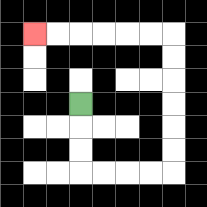{'start': '[3, 4]', 'end': '[1, 1]', 'path_directions': 'D,D,D,R,R,R,R,U,U,U,U,U,U,L,L,L,L,L,L', 'path_coordinates': '[[3, 4], [3, 5], [3, 6], [3, 7], [4, 7], [5, 7], [6, 7], [7, 7], [7, 6], [7, 5], [7, 4], [7, 3], [7, 2], [7, 1], [6, 1], [5, 1], [4, 1], [3, 1], [2, 1], [1, 1]]'}